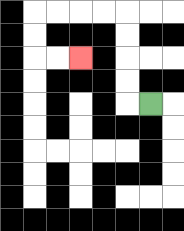{'start': '[6, 4]', 'end': '[3, 2]', 'path_directions': 'L,U,U,U,U,L,L,L,L,D,D,R,R', 'path_coordinates': '[[6, 4], [5, 4], [5, 3], [5, 2], [5, 1], [5, 0], [4, 0], [3, 0], [2, 0], [1, 0], [1, 1], [1, 2], [2, 2], [3, 2]]'}